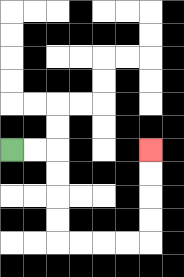{'start': '[0, 6]', 'end': '[6, 6]', 'path_directions': 'R,R,D,D,D,D,R,R,R,R,U,U,U,U', 'path_coordinates': '[[0, 6], [1, 6], [2, 6], [2, 7], [2, 8], [2, 9], [2, 10], [3, 10], [4, 10], [5, 10], [6, 10], [6, 9], [6, 8], [6, 7], [6, 6]]'}